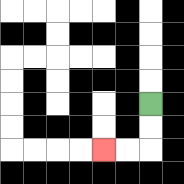{'start': '[6, 4]', 'end': '[4, 6]', 'path_directions': 'D,D,L,L', 'path_coordinates': '[[6, 4], [6, 5], [6, 6], [5, 6], [4, 6]]'}